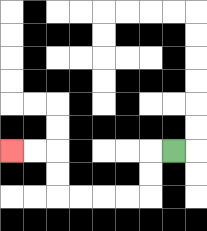{'start': '[7, 6]', 'end': '[0, 6]', 'path_directions': 'L,D,D,L,L,L,L,U,U,L,L', 'path_coordinates': '[[7, 6], [6, 6], [6, 7], [6, 8], [5, 8], [4, 8], [3, 8], [2, 8], [2, 7], [2, 6], [1, 6], [0, 6]]'}